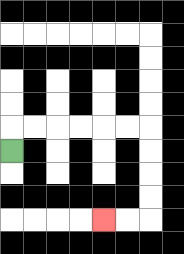{'start': '[0, 6]', 'end': '[4, 9]', 'path_directions': 'U,R,R,R,R,R,R,D,D,D,D,L,L', 'path_coordinates': '[[0, 6], [0, 5], [1, 5], [2, 5], [3, 5], [4, 5], [5, 5], [6, 5], [6, 6], [6, 7], [6, 8], [6, 9], [5, 9], [4, 9]]'}